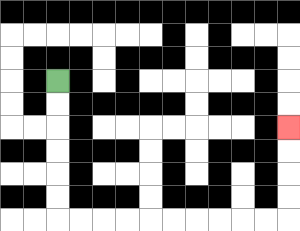{'start': '[2, 3]', 'end': '[12, 5]', 'path_directions': 'D,D,D,D,D,D,R,R,R,R,R,R,R,R,R,R,U,U,U,U', 'path_coordinates': '[[2, 3], [2, 4], [2, 5], [2, 6], [2, 7], [2, 8], [2, 9], [3, 9], [4, 9], [5, 9], [6, 9], [7, 9], [8, 9], [9, 9], [10, 9], [11, 9], [12, 9], [12, 8], [12, 7], [12, 6], [12, 5]]'}